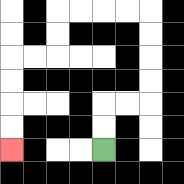{'start': '[4, 6]', 'end': '[0, 6]', 'path_directions': 'U,U,R,R,U,U,U,U,L,L,L,L,D,D,L,L,D,D,D,D', 'path_coordinates': '[[4, 6], [4, 5], [4, 4], [5, 4], [6, 4], [6, 3], [6, 2], [6, 1], [6, 0], [5, 0], [4, 0], [3, 0], [2, 0], [2, 1], [2, 2], [1, 2], [0, 2], [0, 3], [0, 4], [0, 5], [0, 6]]'}